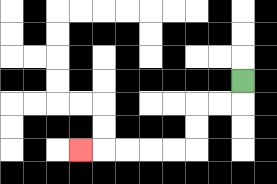{'start': '[10, 3]', 'end': '[3, 6]', 'path_directions': 'D,L,L,D,D,L,L,L,L,L', 'path_coordinates': '[[10, 3], [10, 4], [9, 4], [8, 4], [8, 5], [8, 6], [7, 6], [6, 6], [5, 6], [4, 6], [3, 6]]'}